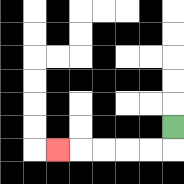{'start': '[7, 5]', 'end': '[2, 6]', 'path_directions': 'D,L,L,L,L,L', 'path_coordinates': '[[7, 5], [7, 6], [6, 6], [5, 6], [4, 6], [3, 6], [2, 6]]'}